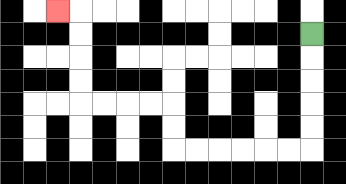{'start': '[13, 1]', 'end': '[2, 0]', 'path_directions': 'D,D,D,D,D,L,L,L,L,L,L,U,U,L,L,L,L,U,U,U,U,L', 'path_coordinates': '[[13, 1], [13, 2], [13, 3], [13, 4], [13, 5], [13, 6], [12, 6], [11, 6], [10, 6], [9, 6], [8, 6], [7, 6], [7, 5], [7, 4], [6, 4], [5, 4], [4, 4], [3, 4], [3, 3], [3, 2], [3, 1], [3, 0], [2, 0]]'}